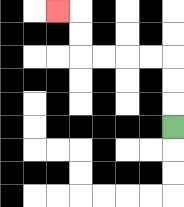{'start': '[7, 5]', 'end': '[2, 0]', 'path_directions': 'U,U,U,L,L,L,L,U,U,L', 'path_coordinates': '[[7, 5], [7, 4], [7, 3], [7, 2], [6, 2], [5, 2], [4, 2], [3, 2], [3, 1], [3, 0], [2, 0]]'}